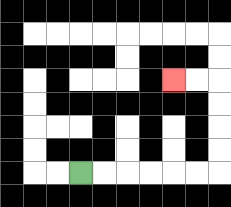{'start': '[3, 7]', 'end': '[7, 3]', 'path_directions': 'R,R,R,R,R,R,U,U,U,U,L,L', 'path_coordinates': '[[3, 7], [4, 7], [5, 7], [6, 7], [7, 7], [8, 7], [9, 7], [9, 6], [9, 5], [9, 4], [9, 3], [8, 3], [7, 3]]'}